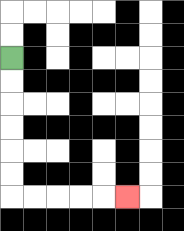{'start': '[0, 2]', 'end': '[5, 8]', 'path_directions': 'D,D,D,D,D,D,R,R,R,R,R', 'path_coordinates': '[[0, 2], [0, 3], [0, 4], [0, 5], [0, 6], [0, 7], [0, 8], [1, 8], [2, 8], [3, 8], [4, 8], [5, 8]]'}